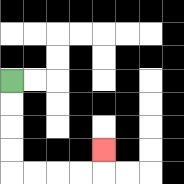{'start': '[0, 3]', 'end': '[4, 6]', 'path_directions': 'D,D,D,D,R,R,R,R,U', 'path_coordinates': '[[0, 3], [0, 4], [0, 5], [0, 6], [0, 7], [1, 7], [2, 7], [3, 7], [4, 7], [4, 6]]'}